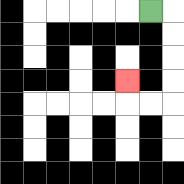{'start': '[6, 0]', 'end': '[5, 3]', 'path_directions': 'R,D,D,D,D,L,L,U', 'path_coordinates': '[[6, 0], [7, 0], [7, 1], [7, 2], [7, 3], [7, 4], [6, 4], [5, 4], [5, 3]]'}